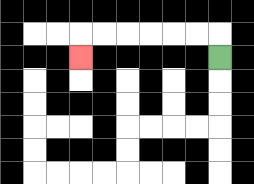{'start': '[9, 2]', 'end': '[3, 2]', 'path_directions': 'U,L,L,L,L,L,L,D', 'path_coordinates': '[[9, 2], [9, 1], [8, 1], [7, 1], [6, 1], [5, 1], [4, 1], [3, 1], [3, 2]]'}